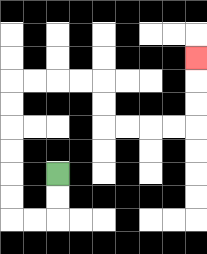{'start': '[2, 7]', 'end': '[8, 2]', 'path_directions': 'D,D,L,L,U,U,U,U,U,U,R,R,R,R,D,D,R,R,R,R,U,U,U', 'path_coordinates': '[[2, 7], [2, 8], [2, 9], [1, 9], [0, 9], [0, 8], [0, 7], [0, 6], [0, 5], [0, 4], [0, 3], [1, 3], [2, 3], [3, 3], [4, 3], [4, 4], [4, 5], [5, 5], [6, 5], [7, 5], [8, 5], [8, 4], [8, 3], [8, 2]]'}